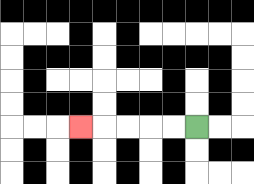{'start': '[8, 5]', 'end': '[3, 5]', 'path_directions': 'L,L,L,L,L', 'path_coordinates': '[[8, 5], [7, 5], [6, 5], [5, 5], [4, 5], [3, 5]]'}